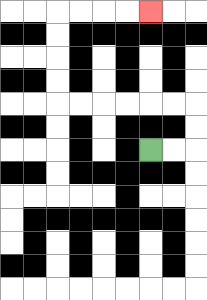{'start': '[6, 6]', 'end': '[6, 0]', 'path_directions': 'R,R,U,U,L,L,L,L,L,L,U,U,U,U,R,R,R,R', 'path_coordinates': '[[6, 6], [7, 6], [8, 6], [8, 5], [8, 4], [7, 4], [6, 4], [5, 4], [4, 4], [3, 4], [2, 4], [2, 3], [2, 2], [2, 1], [2, 0], [3, 0], [4, 0], [5, 0], [6, 0]]'}